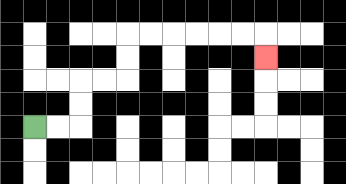{'start': '[1, 5]', 'end': '[11, 2]', 'path_directions': 'R,R,U,U,R,R,U,U,R,R,R,R,R,R,D', 'path_coordinates': '[[1, 5], [2, 5], [3, 5], [3, 4], [3, 3], [4, 3], [5, 3], [5, 2], [5, 1], [6, 1], [7, 1], [8, 1], [9, 1], [10, 1], [11, 1], [11, 2]]'}